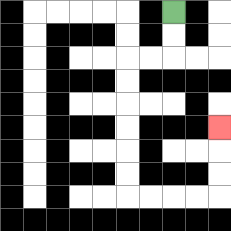{'start': '[7, 0]', 'end': '[9, 5]', 'path_directions': 'D,D,L,L,D,D,D,D,D,D,R,R,R,R,U,U,U', 'path_coordinates': '[[7, 0], [7, 1], [7, 2], [6, 2], [5, 2], [5, 3], [5, 4], [5, 5], [5, 6], [5, 7], [5, 8], [6, 8], [7, 8], [8, 8], [9, 8], [9, 7], [9, 6], [9, 5]]'}